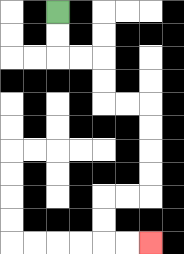{'start': '[2, 0]', 'end': '[6, 10]', 'path_directions': 'D,D,R,R,D,D,R,R,D,D,D,D,L,L,D,D,R,R', 'path_coordinates': '[[2, 0], [2, 1], [2, 2], [3, 2], [4, 2], [4, 3], [4, 4], [5, 4], [6, 4], [6, 5], [6, 6], [6, 7], [6, 8], [5, 8], [4, 8], [4, 9], [4, 10], [5, 10], [6, 10]]'}